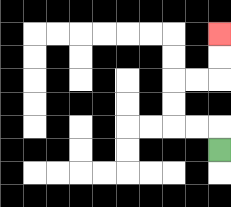{'start': '[9, 6]', 'end': '[9, 1]', 'path_directions': 'U,L,L,U,U,R,R,U,U', 'path_coordinates': '[[9, 6], [9, 5], [8, 5], [7, 5], [7, 4], [7, 3], [8, 3], [9, 3], [9, 2], [9, 1]]'}